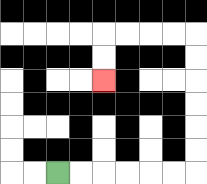{'start': '[2, 7]', 'end': '[4, 3]', 'path_directions': 'R,R,R,R,R,R,U,U,U,U,U,U,L,L,L,L,D,D', 'path_coordinates': '[[2, 7], [3, 7], [4, 7], [5, 7], [6, 7], [7, 7], [8, 7], [8, 6], [8, 5], [8, 4], [8, 3], [8, 2], [8, 1], [7, 1], [6, 1], [5, 1], [4, 1], [4, 2], [4, 3]]'}